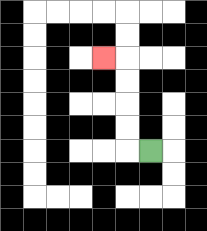{'start': '[6, 6]', 'end': '[4, 2]', 'path_directions': 'L,U,U,U,U,L', 'path_coordinates': '[[6, 6], [5, 6], [5, 5], [5, 4], [5, 3], [5, 2], [4, 2]]'}